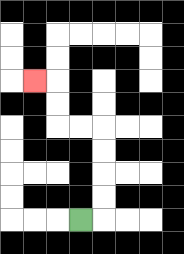{'start': '[3, 9]', 'end': '[1, 3]', 'path_directions': 'R,U,U,U,U,L,L,U,U,L', 'path_coordinates': '[[3, 9], [4, 9], [4, 8], [4, 7], [4, 6], [4, 5], [3, 5], [2, 5], [2, 4], [2, 3], [1, 3]]'}